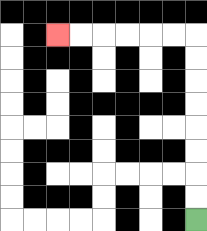{'start': '[8, 9]', 'end': '[2, 1]', 'path_directions': 'U,U,U,U,U,U,U,U,L,L,L,L,L,L', 'path_coordinates': '[[8, 9], [8, 8], [8, 7], [8, 6], [8, 5], [8, 4], [8, 3], [8, 2], [8, 1], [7, 1], [6, 1], [5, 1], [4, 1], [3, 1], [2, 1]]'}